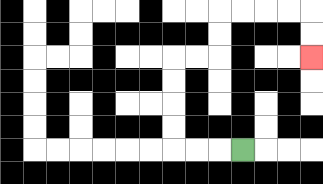{'start': '[10, 6]', 'end': '[13, 2]', 'path_directions': 'L,L,L,U,U,U,U,R,R,U,U,R,R,R,R,D,D', 'path_coordinates': '[[10, 6], [9, 6], [8, 6], [7, 6], [7, 5], [7, 4], [7, 3], [7, 2], [8, 2], [9, 2], [9, 1], [9, 0], [10, 0], [11, 0], [12, 0], [13, 0], [13, 1], [13, 2]]'}